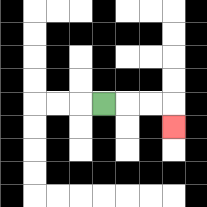{'start': '[4, 4]', 'end': '[7, 5]', 'path_directions': 'R,R,R,D', 'path_coordinates': '[[4, 4], [5, 4], [6, 4], [7, 4], [7, 5]]'}